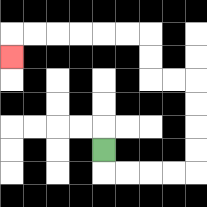{'start': '[4, 6]', 'end': '[0, 2]', 'path_directions': 'D,R,R,R,R,U,U,U,U,L,L,U,U,L,L,L,L,L,L,D', 'path_coordinates': '[[4, 6], [4, 7], [5, 7], [6, 7], [7, 7], [8, 7], [8, 6], [8, 5], [8, 4], [8, 3], [7, 3], [6, 3], [6, 2], [6, 1], [5, 1], [4, 1], [3, 1], [2, 1], [1, 1], [0, 1], [0, 2]]'}